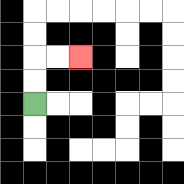{'start': '[1, 4]', 'end': '[3, 2]', 'path_directions': 'U,U,R,R', 'path_coordinates': '[[1, 4], [1, 3], [1, 2], [2, 2], [3, 2]]'}